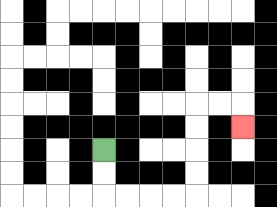{'start': '[4, 6]', 'end': '[10, 5]', 'path_directions': 'D,D,R,R,R,R,U,U,U,U,R,R,D', 'path_coordinates': '[[4, 6], [4, 7], [4, 8], [5, 8], [6, 8], [7, 8], [8, 8], [8, 7], [8, 6], [8, 5], [8, 4], [9, 4], [10, 4], [10, 5]]'}